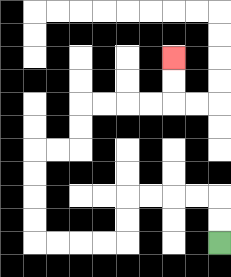{'start': '[9, 10]', 'end': '[7, 2]', 'path_directions': 'U,U,L,L,L,L,D,D,L,L,L,L,U,U,U,U,R,R,U,U,R,R,R,R,U,U', 'path_coordinates': '[[9, 10], [9, 9], [9, 8], [8, 8], [7, 8], [6, 8], [5, 8], [5, 9], [5, 10], [4, 10], [3, 10], [2, 10], [1, 10], [1, 9], [1, 8], [1, 7], [1, 6], [2, 6], [3, 6], [3, 5], [3, 4], [4, 4], [5, 4], [6, 4], [7, 4], [7, 3], [7, 2]]'}